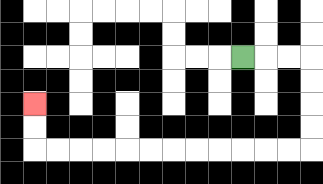{'start': '[10, 2]', 'end': '[1, 4]', 'path_directions': 'R,R,R,D,D,D,D,L,L,L,L,L,L,L,L,L,L,L,L,U,U', 'path_coordinates': '[[10, 2], [11, 2], [12, 2], [13, 2], [13, 3], [13, 4], [13, 5], [13, 6], [12, 6], [11, 6], [10, 6], [9, 6], [8, 6], [7, 6], [6, 6], [5, 6], [4, 6], [3, 6], [2, 6], [1, 6], [1, 5], [1, 4]]'}